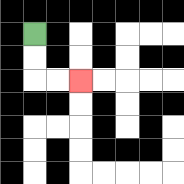{'start': '[1, 1]', 'end': '[3, 3]', 'path_directions': 'D,D,R,R', 'path_coordinates': '[[1, 1], [1, 2], [1, 3], [2, 3], [3, 3]]'}